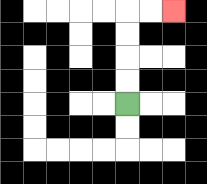{'start': '[5, 4]', 'end': '[7, 0]', 'path_directions': 'U,U,U,U,R,R', 'path_coordinates': '[[5, 4], [5, 3], [5, 2], [5, 1], [5, 0], [6, 0], [7, 0]]'}